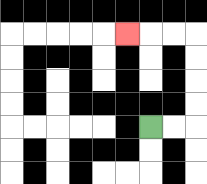{'start': '[6, 5]', 'end': '[5, 1]', 'path_directions': 'R,R,U,U,U,U,L,L,L', 'path_coordinates': '[[6, 5], [7, 5], [8, 5], [8, 4], [8, 3], [8, 2], [8, 1], [7, 1], [6, 1], [5, 1]]'}